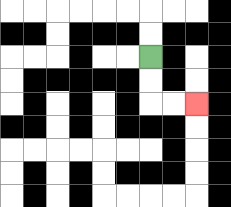{'start': '[6, 2]', 'end': '[8, 4]', 'path_directions': 'D,D,R,R', 'path_coordinates': '[[6, 2], [6, 3], [6, 4], [7, 4], [8, 4]]'}